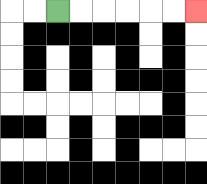{'start': '[2, 0]', 'end': '[8, 0]', 'path_directions': 'R,R,R,R,R,R', 'path_coordinates': '[[2, 0], [3, 0], [4, 0], [5, 0], [6, 0], [7, 0], [8, 0]]'}